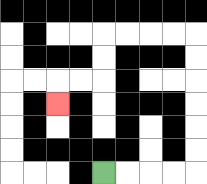{'start': '[4, 7]', 'end': '[2, 4]', 'path_directions': 'R,R,R,R,U,U,U,U,U,U,L,L,L,L,D,D,L,L,D', 'path_coordinates': '[[4, 7], [5, 7], [6, 7], [7, 7], [8, 7], [8, 6], [8, 5], [8, 4], [8, 3], [8, 2], [8, 1], [7, 1], [6, 1], [5, 1], [4, 1], [4, 2], [4, 3], [3, 3], [2, 3], [2, 4]]'}